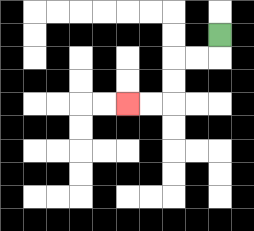{'start': '[9, 1]', 'end': '[5, 4]', 'path_directions': 'D,L,L,D,D,L,L', 'path_coordinates': '[[9, 1], [9, 2], [8, 2], [7, 2], [7, 3], [7, 4], [6, 4], [5, 4]]'}